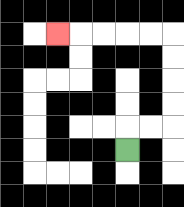{'start': '[5, 6]', 'end': '[2, 1]', 'path_directions': 'U,R,R,U,U,U,U,L,L,L,L,L', 'path_coordinates': '[[5, 6], [5, 5], [6, 5], [7, 5], [7, 4], [7, 3], [7, 2], [7, 1], [6, 1], [5, 1], [4, 1], [3, 1], [2, 1]]'}